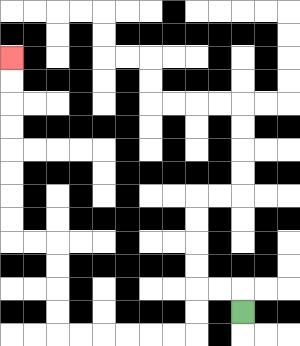{'start': '[10, 13]', 'end': '[0, 2]', 'path_directions': 'U,L,L,D,D,L,L,L,L,L,L,U,U,U,U,L,L,U,U,U,U,U,U,U,U', 'path_coordinates': '[[10, 13], [10, 12], [9, 12], [8, 12], [8, 13], [8, 14], [7, 14], [6, 14], [5, 14], [4, 14], [3, 14], [2, 14], [2, 13], [2, 12], [2, 11], [2, 10], [1, 10], [0, 10], [0, 9], [0, 8], [0, 7], [0, 6], [0, 5], [0, 4], [0, 3], [0, 2]]'}